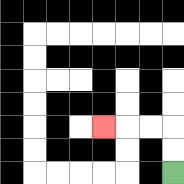{'start': '[7, 7]', 'end': '[4, 5]', 'path_directions': 'U,U,L,L,L', 'path_coordinates': '[[7, 7], [7, 6], [7, 5], [6, 5], [5, 5], [4, 5]]'}